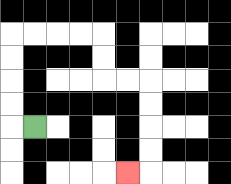{'start': '[1, 5]', 'end': '[5, 7]', 'path_directions': 'L,U,U,U,U,R,R,R,R,D,D,R,R,D,D,D,D,L', 'path_coordinates': '[[1, 5], [0, 5], [0, 4], [0, 3], [0, 2], [0, 1], [1, 1], [2, 1], [3, 1], [4, 1], [4, 2], [4, 3], [5, 3], [6, 3], [6, 4], [6, 5], [6, 6], [6, 7], [5, 7]]'}